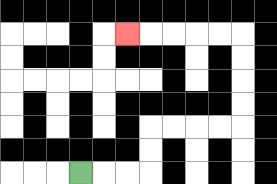{'start': '[3, 7]', 'end': '[5, 1]', 'path_directions': 'R,R,R,U,U,R,R,R,R,U,U,U,U,L,L,L,L,L', 'path_coordinates': '[[3, 7], [4, 7], [5, 7], [6, 7], [6, 6], [6, 5], [7, 5], [8, 5], [9, 5], [10, 5], [10, 4], [10, 3], [10, 2], [10, 1], [9, 1], [8, 1], [7, 1], [6, 1], [5, 1]]'}